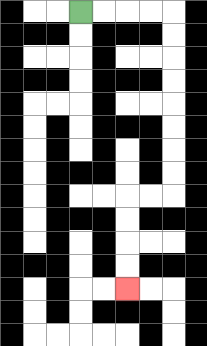{'start': '[3, 0]', 'end': '[5, 12]', 'path_directions': 'R,R,R,R,D,D,D,D,D,D,D,D,L,L,D,D,D,D', 'path_coordinates': '[[3, 0], [4, 0], [5, 0], [6, 0], [7, 0], [7, 1], [7, 2], [7, 3], [7, 4], [7, 5], [7, 6], [7, 7], [7, 8], [6, 8], [5, 8], [5, 9], [5, 10], [5, 11], [5, 12]]'}